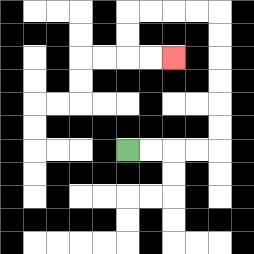{'start': '[5, 6]', 'end': '[7, 2]', 'path_directions': 'R,R,R,R,U,U,U,U,U,U,L,L,L,L,D,D,R,R', 'path_coordinates': '[[5, 6], [6, 6], [7, 6], [8, 6], [9, 6], [9, 5], [9, 4], [9, 3], [9, 2], [9, 1], [9, 0], [8, 0], [7, 0], [6, 0], [5, 0], [5, 1], [5, 2], [6, 2], [7, 2]]'}